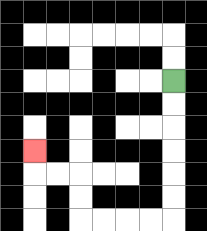{'start': '[7, 3]', 'end': '[1, 6]', 'path_directions': 'D,D,D,D,D,D,L,L,L,L,U,U,L,L,U', 'path_coordinates': '[[7, 3], [7, 4], [7, 5], [7, 6], [7, 7], [7, 8], [7, 9], [6, 9], [5, 9], [4, 9], [3, 9], [3, 8], [3, 7], [2, 7], [1, 7], [1, 6]]'}